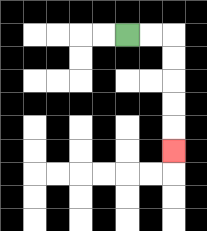{'start': '[5, 1]', 'end': '[7, 6]', 'path_directions': 'R,R,D,D,D,D,D', 'path_coordinates': '[[5, 1], [6, 1], [7, 1], [7, 2], [7, 3], [7, 4], [7, 5], [7, 6]]'}